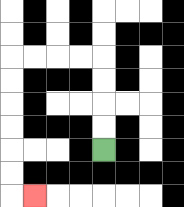{'start': '[4, 6]', 'end': '[1, 8]', 'path_directions': 'U,U,U,U,L,L,L,L,D,D,D,D,D,D,R', 'path_coordinates': '[[4, 6], [4, 5], [4, 4], [4, 3], [4, 2], [3, 2], [2, 2], [1, 2], [0, 2], [0, 3], [0, 4], [0, 5], [0, 6], [0, 7], [0, 8], [1, 8]]'}